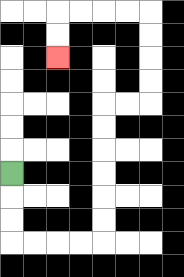{'start': '[0, 7]', 'end': '[2, 2]', 'path_directions': 'D,D,D,R,R,R,R,U,U,U,U,U,U,R,R,U,U,U,U,L,L,L,L,D,D', 'path_coordinates': '[[0, 7], [0, 8], [0, 9], [0, 10], [1, 10], [2, 10], [3, 10], [4, 10], [4, 9], [4, 8], [4, 7], [4, 6], [4, 5], [4, 4], [5, 4], [6, 4], [6, 3], [6, 2], [6, 1], [6, 0], [5, 0], [4, 0], [3, 0], [2, 0], [2, 1], [2, 2]]'}